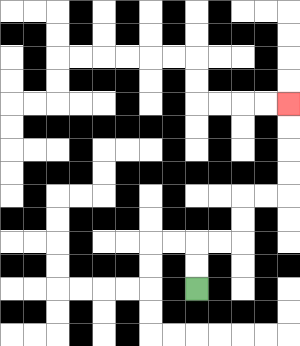{'start': '[8, 12]', 'end': '[12, 4]', 'path_directions': 'U,U,R,R,U,U,R,R,U,U,U,U', 'path_coordinates': '[[8, 12], [8, 11], [8, 10], [9, 10], [10, 10], [10, 9], [10, 8], [11, 8], [12, 8], [12, 7], [12, 6], [12, 5], [12, 4]]'}